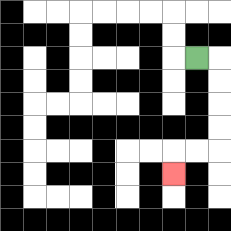{'start': '[8, 2]', 'end': '[7, 7]', 'path_directions': 'R,D,D,D,D,L,L,D', 'path_coordinates': '[[8, 2], [9, 2], [9, 3], [9, 4], [9, 5], [9, 6], [8, 6], [7, 6], [7, 7]]'}